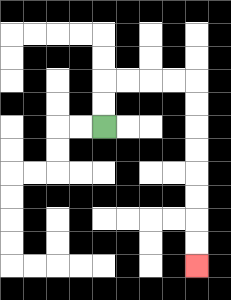{'start': '[4, 5]', 'end': '[8, 11]', 'path_directions': 'U,U,R,R,R,R,D,D,D,D,D,D,D,D', 'path_coordinates': '[[4, 5], [4, 4], [4, 3], [5, 3], [6, 3], [7, 3], [8, 3], [8, 4], [8, 5], [8, 6], [8, 7], [8, 8], [8, 9], [8, 10], [8, 11]]'}